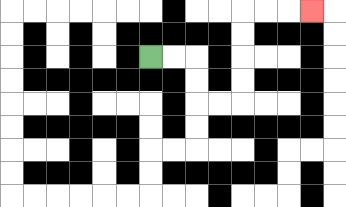{'start': '[6, 2]', 'end': '[13, 0]', 'path_directions': 'R,R,D,D,R,R,U,U,U,U,R,R,R', 'path_coordinates': '[[6, 2], [7, 2], [8, 2], [8, 3], [8, 4], [9, 4], [10, 4], [10, 3], [10, 2], [10, 1], [10, 0], [11, 0], [12, 0], [13, 0]]'}